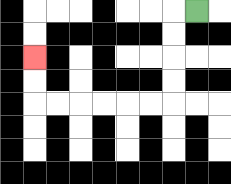{'start': '[8, 0]', 'end': '[1, 2]', 'path_directions': 'L,D,D,D,D,L,L,L,L,L,L,U,U', 'path_coordinates': '[[8, 0], [7, 0], [7, 1], [7, 2], [7, 3], [7, 4], [6, 4], [5, 4], [4, 4], [3, 4], [2, 4], [1, 4], [1, 3], [1, 2]]'}